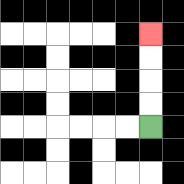{'start': '[6, 5]', 'end': '[6, 1]', 'path_directions': 'U,U,U,U', 'path_coordinates': '[[6, 5], [6, 4], [6, 3], [6, 2], [6, 1]]'}